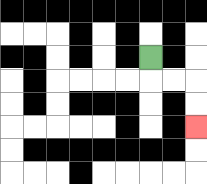{'start': '[6, 2]', 'end': '[8, 5]', 'path_directions': 'D,R,R,D,D', 'path_coordinates': '[[6, 2], [6, 3], [7, 3], [8, 3], [8, 4], [8, 5]]'}